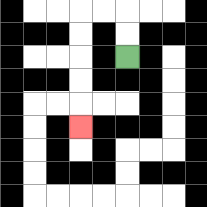{'start': '[5, 2]', 'end': '[3, 5]', 'path_directions': 'U,U,L,L,D,D,D,D,D', 'path_coordinates': '[[5, 2], [5, 1], [5, 0], [4, 0], [3, 0], [3, 1], [3, 2], [3, 3], [3, 4], [3, 5]]'}